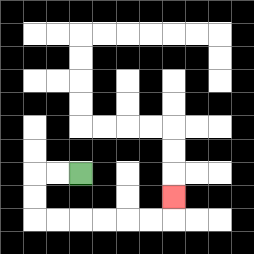{'start': '[3, 7]', 'end': '[7, 8]', 'path_directions': 'L,L,D,D,R,R,R,R,R,R,U', 'path_coordinates': '[[3, 7], [2, 7], [1, 7], [1, 8], [1, 9], [2, 9], [3, 9], [4, 9], [5, 9], [6, 9], [7, 9], [7, 8]]'}